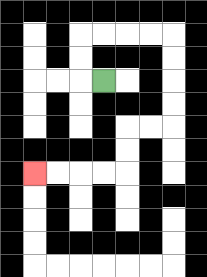{'start': '[4, 3]', 'end': '[1, 7]', 'path_directions': 'L,U,U,R,R,R,R,D,D,D,D,L,L,D,D,L,L,L,L', 'path_coordinates': '[[4, 3], [3, 3], [3, 2], [3, 1], [4, 1], [5, 1], [6, 1], [7, 1], [7, 2], [7, 3], [7, 4], [7, 5], [6, 5], [5, 5], [5, 6], [5, 7], [4, 7], [3, 7], [2, 7], [1, 7]]'}